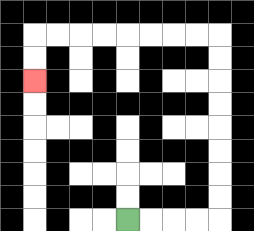{'start': '[5, 9]', 'end': '[1, 3]', 'path_directions': 'R,R,R,R,U,U,U,U,U,U,U,U,L,L,L,L,L,L,L,L,D,D', 'path_coordinates': '[[5, 9], [6, 9], [7, 9], [8, 9], [9, 9], [9, 8], [9, 7], [9, 6], [9, 5], [9, 4], [9, 3], [9, 2], [9, 1], [8, 1], [7, 1], [6, 1], [5, 1], [4, 1], [3, 1], [2, 1], [1, 1], [1, 2], [1, 3]]'}